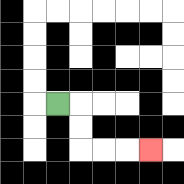{'start': '[2, 4]', 'end': '[6, 6]', 'path_directions': 'R,D,D,R,R,R', 'path_coordinates': '[[2, 4], [3, 4], [3, 5], [3, 6], [4, 6], [5, 6], [6, 6]]'}